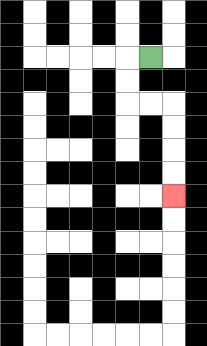{'start': '[6, 2]', 'end': '[7, 8]', 'path_directions': 'L,D,D,R,R,D,D,D,D', 'path_coordinates': '[[6, 2], [5, 2], [5, 3], [5, 4], [6, 4], [7, 4], [7, 5], [7, 6], [7, 7], [7, 8]]'}